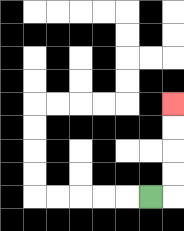{'start': '[6, 8]', 'end': '[7, 4]', 'path_directions': 'R,U,U,U,U', 'path_coordinates': '[[6, 8], [7, 8], [7, 7], [7, 6], [7, 5], [7, 4]]'}